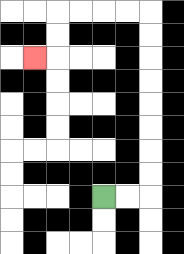{'start': '[4, 8]', 'end': '[1, 2]', 'path_directions': 'R,R,U,U,U,U,U,U,U,U,L,L,L,L,D,D,L', 'path_coordinates': '[[4, 8], [5, 8], [6, 8], [6, 7], [6, 6], [6, 5], [6, 4], [6, 3], [6, 2], [6, 1], [6, 0], [5, 0], [4, 0], [3, 0], [2, 0], [2, 1], [2, 2], [1, 2]]'}